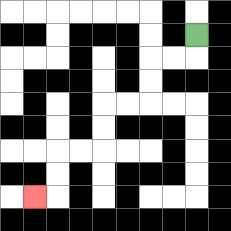{'start': '[8, 1]', 'end': '[1, 8]', 'path_directions': 'D,L,L,D,D,L,L,D,D,L,L,D,D,L', 'path_coordinates': '[[8, 1], [8, 2], [7, 2], [6, 2], [6, 3], [6, 4], [5, 4], [4, 4], [4, 5], [4, 6], [3, 6], [2, 6], [2, 7], [2, 8], [1, 8]]'}